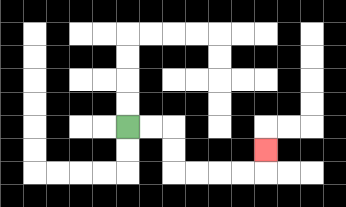{'start': '[5, 5]', 'end': '[11, 6]', 'path_directions': 'R,R,D,D,R,R,R,R,U', 'path_coordinates': '[[5, 5], [6, 5], [7, 5], [7, 6], [7, 7], [8, 7], [9, 7], [10, 7], [11, 7], [11, 6]]'}